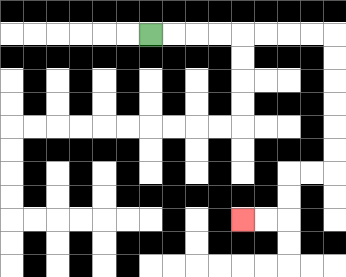{'start': '[6, 1]', 'end': '[10, 9]', 'path_directions': 'R,R,R,R,R,R,R,R,D,D,D,D,D,D,L,L,D,D,L,L', 'path_coordinates': '[[6, 1], [7, 1], [8, 1], [9, 1], [10, 1], [11, 1], [12, 1], [13, 1], [14, 1], [14, 2], [14, 3], [14, 4], [14, 5], [14, 6], [14, 7], [13, 7], [12, 7], [12, 8], [12, 9], [11, 9], [10, 9]]'}